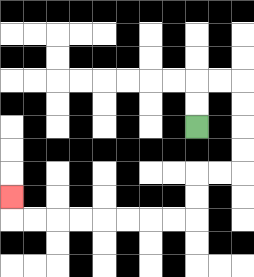{'start': '[8, 5]', 'end': '[0, 8]', 'path_directions': 'U,U,R,R,D,D,D,D,L,L,D,D,L,L,L,L,L,L,L,L,U', 'path_coordinates': '[[8, 5], [8, 4], [8, 3], [9, 3], [10, 3], [10, 4], [10, 5], [10, 6], [10, 7], [9, 7], [8, 7], [8, 8], [8, 9], [7, 9], [6, 9], [5, 9], [4, 9], [3, 9], [2, 9], [1, 9], [0, 9], [0, 8]]'}